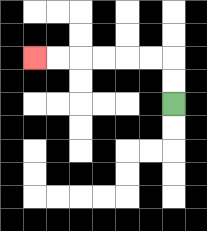{'start': '[7, 4]', 'end': '[1, 2]', 'path_directions': 'U,U,L,L,L,L,L,L', 'path_coordinates': '[[7, 4], [7, 3], [7, 2], [6, 2], [5, 2], [4, 2], [3, 2], [2, 2], [1, 2]]'}